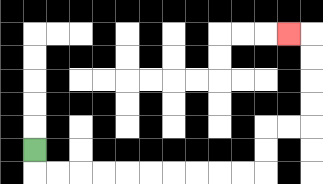{'start': '[1, 6]', 'end': '[12, 1]', 'path_directions': 'D,R,R,R,R,R,R,R,R,R,R,U,U,R,R,U,U,U,U,L', 'path_coordinates': '[[1, 6], [1, 7], [2, 7], [3, 7], [4, 7], [5, 7], [6, 7], [7, 7], [8, 7], [9, 7], [10, 7], [11, 7], [11, 6], [11, 5], [12, 5], [13, 5], [13, 4], [13, 3], [13, 2], [13, 1], [12, 1]]'}